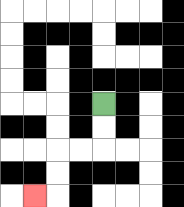{'start': '[4, 4]', 'end': '[1, 8]', 'path_directions': 'D,D,L,L,D,D,L', 'path_coordinates': '[[4, 4], [4, 5], [4, 6], [3, 6], [2, 6], [2, 7], [2, 8], [1, 8]]'}